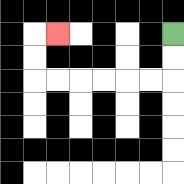{'start': '[7, 1]', 'end': '[2, 1]', 'path_directions': 'D,D,L,L,L,L,L,L,U,U,R', 'path_coordinates': '[[7, 1], [7, 2], [7, 3], [6, 3], [5, 3], [4, 3], [3, 3], [2, 3], [1, 3], [1, 2], [1, 1], [2, 1]]'}